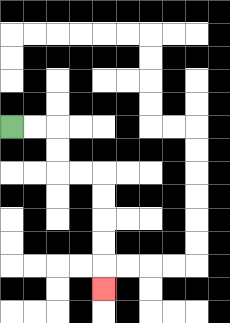{'start': '[0, 5]', 'end': '[4, 12]', 'path_directions': 'R,R,D,D,R,R,D,D,D,D,D', 'path_coordinates': '[[0, 5], [1, 5], [2, 5], [2, 6], [2, 7], [3, 7], [4, 7], [4, 8], [4, 9], [4, 10], [4, 11], [4, 12]]'}